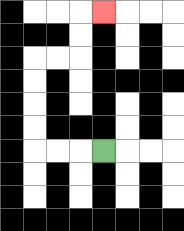{'start': '[4, 6]', 'end': '[4, 0]', 'path_directions': 'L,L,L,U,U,U,U,R,R,U,U,R', 'path_coordinates': '[[4, 6], [3, 6], [2, 6], [1, 6], [1, 5], [1, 4], [1, 3], [1, 2], [2, 2], [3, 2], [3, 1], [3, 0], [4, 0]]'}